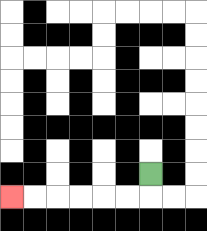{'start': '[6, 7]', 'end': '[0, 8]', 'path_directions': 'D,L,L,L,L,L,L', 'path_coordinates': '[[6, 7], [6, 8], [5, 8], [4, 8], [3, 8], [2, 8], [1, 8], [0, 8]]'}